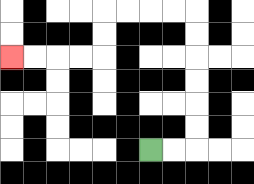{'start': '[6, 6]', 'end': '[0, 2]', 'path_directions': 'R,R,U,U,U,U,U,U,L,L,L,L,D,D,L,L,L,L', 'path_coordinates': '[[6, 6], [7, 6], [8, 6], [8, 5], [8, 4], [8, 3], [8, 2], [8, 1], [8, 0], [7, 0], [6, 0], [5, 0], [4, 0], [4, 1], [4, 2], [3, 2], [2, 2], [1, 2], [0, 2]]'}